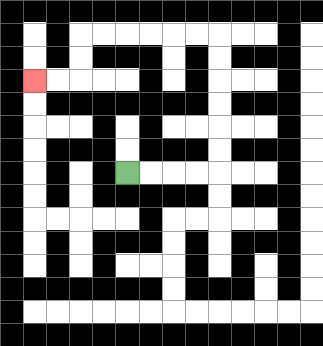{'start': '[5, 7]', 'end': '[1, 3]', 'path_directions': 'R,R,R,R,U,U,U,U,U,U,L,L,L,L,L,L,D,D,L,L', 'path_coordinates': '[[5, 7], [6, 7], [7, 7], [8, 7], [9, 7], [9, 6], [9, 5], [9, 4], [9, 3], [9, 2], [9, 1], [8, 1], [7, 1], [6, 1], [5, 1], [4, 1], [3, 1], [3, 2], [3, 3], [2, 3], [1, 3]]'}